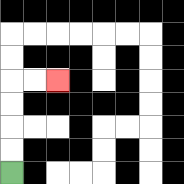{'start': '[0, 7]', 'end': '[2, 3]', 'path_directions': 'U,U,U,U,R,R', 'path_coordinates': '[[0, 7], [0, 6], [0, 5], [0, 4], [0, 3], [1, 3], [2, 3]]'}